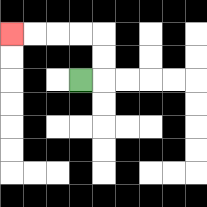{'start': '[3, 3]', 'end': '[0, 1]', 'path_directions': 'R,U,U,L,L,L,L', 'path_coordinates': '[[3, 3], [4, 3], [4, 2], [4, 1], [3, 1], [2, 1], [1, 1], [0, 1]]'}